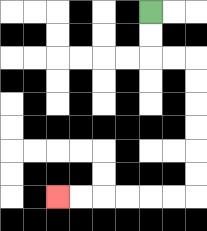{'start': '[6, 0]', 'end': '[2, 8]', 'path_directions': 'D,D,R,R,D,D,D,D,D,D,L,L,L,L,L,L', 'path_coordinates': '[[6, 0], [6, 1], [6, 2], [7, 2], [8, 2], [8, 3], [8, 4], [8, 5], [8, 6], [8, 7], [8, 8], [7, 8], [6, 8], [5, 8], [4, 8], [3, 8], [2, 8]]'}